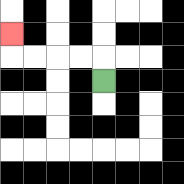{'start': '[4, 3]', 'end': '[0, 1]', 'path_directions': 'U,L,L,L,L,U', 'path_coordinates': '[[4, 3], [4, 2], [3, 2], [2, 2], [1, 2], [0, 2], [0, 1]]'}